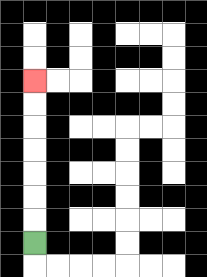{'start': '[1, 10]', 'end': '[1, 3]', 'path_directions': 'U,U,U,U,U,U,U', 'path_coordinates': '[[1, 10], [1, 9], [1, 8], [1, 7], [1, 6], [1, 5], [1, 4], [1, 3]]'}